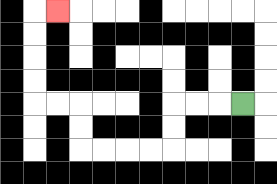{'start': '[10, 4]', 'end': '[2, 0]', 'path_directions': 'L,L,L,D,D,L,L,L,L,U,U,L,L,U,U,U,U,R', 'path_coordinates': '[[10, 4], [9, 4], [8, 4], [7, 4], [7, 5], [7, 6], [6, 6], [5, 6], [4, 6], [3, 6], [3, 5], [3, 4], [2, 4], [1, 4], [1, 3], [1, 2], [1, 1], [1, 0], [2, 0]]'}